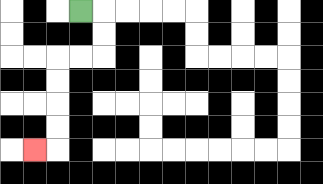{'start': '[3, 0]', 'end': '[1, 6]', 'path_directions': 'R,D,D,L,L,D,D,D,D,L', 'path_coordinates': '[[3, 0], [4, 0], [4, 1], [4, 2], [3, 2], [2, 2], [2, 3], [2, 4], [2, 5], [2, 6], [1, 6]]'}